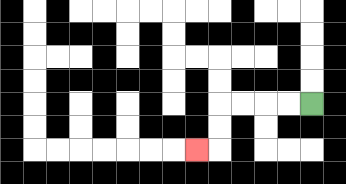{'start': '[13, 4]', 'end': '[8, 6]', 'path_directions': 'L,L,L,L,D,D,L', 'path_coordinates': '[[13, 4], [12, 4], [11, 4], [10, 4], [9, 4], [9, 5], [9, 6], [8, 6]]'}